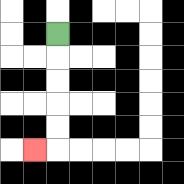{'start': '[2, 1]', 'end': '[1, 6]', 'path_directions': 'D,D,D,D,D,L', 'path_coordinates': '[[2, 1], [2, 2], [2, 3], [2, 4], [2, 5], [2, 6], [1, 6]]'}